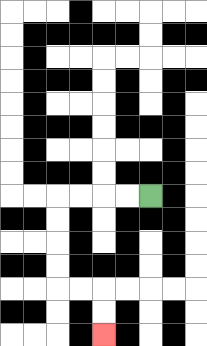{'start': '[6, 8]', 'end': '[4, 14]', 'path_directions': 'L,L,L,L,D,D,D,D,R,R,D,D', 'path_coordinates': '[[6, 8], [5, 8], [4, 8], [3, 8], [2, 8], [2, 9], [2, 10], [2, 11], [2, 12], [3, 12], [4, 12], [4, 13], [4, 14]]'}